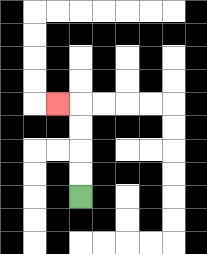{'start': '[3, 8]', 'end': '[2, 4]', 'path_directions': 'U,U,U,U,L', 'path_coordinates': '[[3, 8], [3, 7], [3, 6], [3, 5], [3, 4], [2, 4]]'}